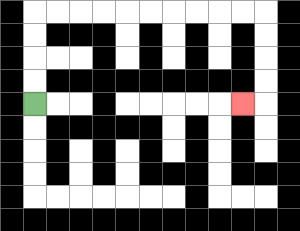{'start': '[1, 4]', 'end': '[10, 4]', 'path_directions': 'U,U,U,U,R,R,R,R,R,R,R,R,R,R,D,D,D,D,L', 'path_coordinates': '[[1, 4], [1, 3], [1, 2], [1, 1], [1, 0], [2, 0], [3, 0], [4, 0], [5, 0], [6, 0], [7, 0], [8, 0], [9, 0], [10, 0], [11, 0], [11, 1], [11, 2], [11, 3], [11, 4], [10, 4]]'}